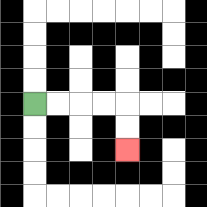{'start': '[1, 4]', 'end': '[5, 6]', 'path_directions': 'R,R,R,R,D,D', 'path_coordinates': '[[1, 4], [2, 4], [3, 4], [4, 4], [5, 4], [5, 5], [5, 6]]'}